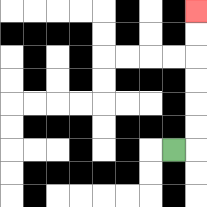{'start': '[7, 6]', 'end': '[8, 0]', 'path_directions': 'R,U,U,U,U,U,U', 'path_coordinates': '[[7, 6], [8, 6], [8, 5], [8, 4], [8, 3], [8, 2], [8, 1], [8, 0]]'}